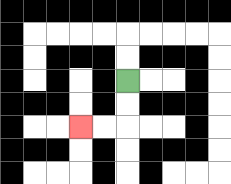{'start': '[5, 3]', 'end': '[3, 5]', 'path_directions': 'D,D,L,L', 'path_coordinates': '[[5, 3], [5, 4], [5, 5], [4, 5], [3, 5]]'}